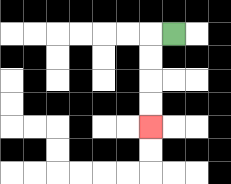{'start': '[7, 1]', 'end': '[6, 5]', 'path_directions': 'L,D,D,D,D', 'path_coordinates': '[[7, 1], [6, 1], [6, 2], [6, 3], [6, 4], [6, 5]]'}